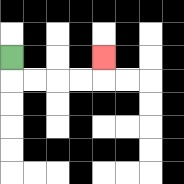{'start': '[0, 2]', 'end': '[4, 2]', 'path_directions': 'D,R,R,R,R,U', 'path_coordinates': '[[0, 2], [0, 3], [1, 3], [2, 3], [3, 3], [4, 3], [4, 2]]'}